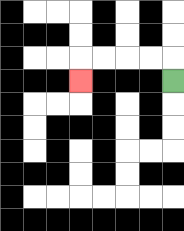{'start': '[7, 3]', 'end': '[3, 3]', 'path_directions': 'U,L,L,L,L,D', 'path_coordinates': '[[7, 3], [7, 2], [6, 2], [5, 2], [4, 2], [3, 2], [3, 3]]'}